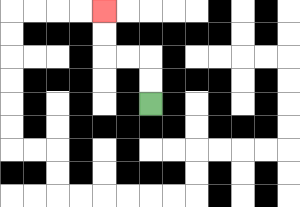{'start': '[6, 4]', 'end': '[4, 0]', 'path_directions': 'U,U,L,L,U,U', 'path_coordinates': '[[6, 4], [6, 3], [6, 2], [5, 2], [4, 2], [4, 1], [4, 0]]'}